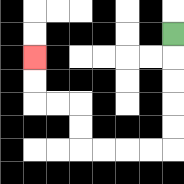{'start': '[7, 1]', 'end': '[1, 2]', 'path_directions': 'D,D,D,D,D,L,L,L,L,U,U,L,L,U,U', 'path_coordinates': '[[7, 1], [7, 2], [7, 3], [7, 4], [7, 5], [7, 6], [6, 6], [5, 6], [4, 6], [3, 6], [3, 5], [3, 4], [2, 4], [1, 4], [1, 3], [1, 2]]'}